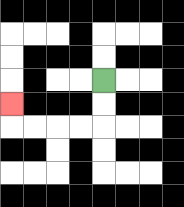{'start': '[4, 3]', 'end': '[0, 4]', 'path_directions': 'D,D,L,L,L,L,U', 'path_coordinates': '[[4, 3], [4, 4], [4, 5], [3, 5], [2, 5], [1, 5], [0, 5], [0, 4]]'}